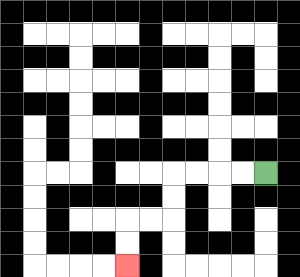{'start': '[11, 7]', 'end': '[5, 11]', 'path_directions': 'L,L,L,L,D,D,L,L,D,D', 'path_coordinates': '[[11, 7], [10, 7], [9, 7], [8, 7], [7, 7], [7, 8], [7, 9], [6, 9], [5, 9], [5, 10], [5, 11]]'}